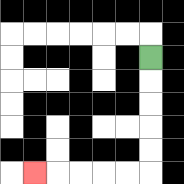{'start': '[6, 2]', 'end': '[1, 7]', 'path_directions': 'D,D,D,D,D,L,L,L,L,L', 'path_coordinates': '[[6, 2], [6, 3], [6, 4], [6, 5], [6, 6], [6, 7], [5, 7], [4, 7], [3, 7], [2, 7], [1, 7]]'}